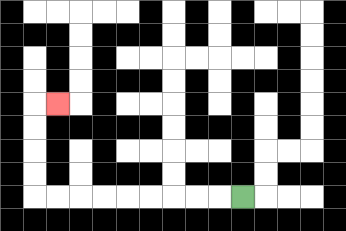{'start': '[10, 8]', 'end': '[2, 4]', 'path_directions': 'L,L,L,L,L,L,L,L,L,U,U,U,U,R', 'path_coordinates': '[[10, 8], [9, 8], [8, 8], [7, 8], [6, 8], [5, 8], [4, 8], [3, 8], [2, 8], [1, 8], [1, 7], [1, 6], [1, 5], [1, 4], [2, 4]]'}